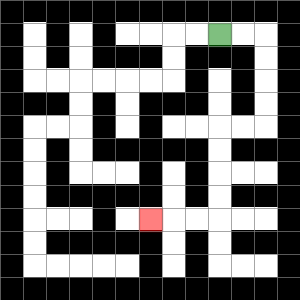{'start': '[9, 1]', 'end': '[6, 9]', 'path_directions': 'R,R,D,D,D,D,L,L,D,D,D,D,L,L,L', 'path_coordinates': '[[9, 1], [10, 1], [11, 1], [11, 2], [11, 3], [11, 4], [11, 5], [10, 5], [9, 5], [9, 6], [9, 7], [9, 8], [9, 9], [8, 9], [7, 9], [6, 9]]'}